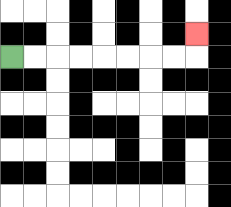{'start': '[0, 2]', 'end': '[8, 1]', 'path_directions': 'R,R,R,R,R,R,R,R,U', 'path_coordinates': '[[0, 2], [1, 2], [2, 2], [3, 2], [4, 2], [5, 2], [6, 2], [7, 2], [8, 2], [8, 1]]'}